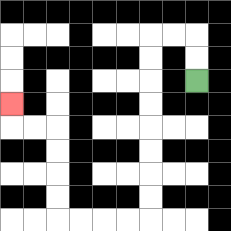{'start': '[8, 3]', 'end': '[0, 4]', 'path_directions': 'U,U,L,L,D,D,D,D,D,D,D,D,L,L,L,L,U,U,U,U,L,L,U', 'path_coordinates': '[[8, 3], [8, 2], [8, 1], [7, 1], [6, 1], [6, 2], [6, 3], [6, 4], [6, 5], [6, 6], [6, 7], [6, 8], [6, 9], [5, 9], [4, 9], [3, 9], [2, 9], [2, 8], [2, 7], [2, 6], [2, 5], [1, 5], [0, 5], [0, 4]]'}